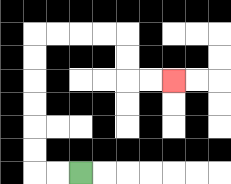{'start': '[3, 7]', 'end': '[7, 3]', 'path_directions': 'L,L,U,U,U,U,U,U,R,R,R,R,D,D,R,R', 'path_coordinates': '[[3, 7], [2, 7], [1, 7], [1, 6], [1, 5], [1, 4], [1, 3], [1, 2], [1, 1], [2, 1], [3, 1], [4, 1], [5, 1], [5, 2], [5, 3], [6, 3], [7, 3]]'}